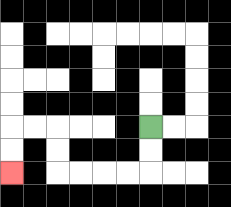{'start': '[6, 5]', 'end': '[0, 7]', 'path_directions': 'D,D,L,L,L,L,U,U,L,L,D,D', 'path_coordinates': '[[6, 5], [6, 6], [6, 7], [5, 7], [4, 7], [3, 7], [2, 7], [2, 6], [2, 5], [1, 5], [0, 5], [0, 6], [0, 7]]'}